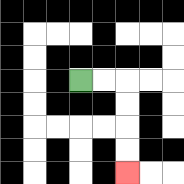{'start': '[3, 3]', 'end': '[5, 7]', 'path_directions': 'R,R,D,D,D,D', 'path_coordinates': '[[3, 3], [4, 3], [5, 3], [5, 4], [5, 5], [5, 6], [5, 7]]'}